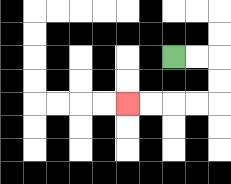{'start': '[7, 2]', 'end': '[5, 4]', 'path_directions': 'R,R,D,D,L,L,L,L', 'path_coordinates': '[[7, 2], [8, 2], [9, 2], [9, 3], [9, 4], [8, 4], [7, 4], [6, 4], [5, 4]]'}